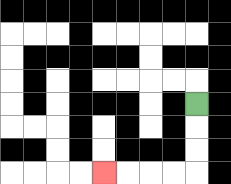{'start': '[8, 4]', 'end': '[4, 7]', 'path_directions': 'D,D,D,L,L,L,L', 'path_coordinates': '[[8, 4], [8, 5], [8, 6], [8, 7], [7, 7], [6, 7], [5, 7], [4, 7]]'}